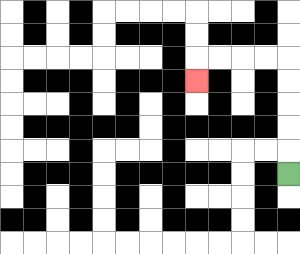{'start': '[12, 7]', 'end': '[8, 3]', 'path_directions': 'U,U,U,U,U,L,L,L,L,D', 'path_coordinates': '[[12, 7], [12, 6], [12, 5], [12, 4], [12, 3], [12, 2], [11, 2], [10, 2], [9, 2], [8, 2], [8, 3]]'}